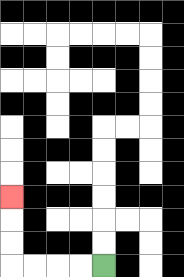{'start': '[4, 11]', 'end': '[0, 8]', 'path_directions': 'L,L,L,L,U,U,U', 'path_coordinates': '[[4, 11], [3, 11], [2, 11], [1, 11], [0, 11], [0, 10], [0, 9], [0, 8]]'}